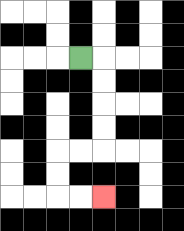{'start': '[3, 2]', 'end': '[4, 8]', 'path_directions': 'R,D,D,D,D,L,L,D,D,R,R', 'path_coordinates': '[[3, 2], [4, 2], [4, 3], [4, 4], [4, 5], [4, 6], [3, 6], [2, 6], [2, 7], [2, 8], [3, 8], [4, 8]]'}